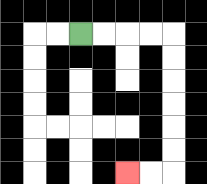{'start': '[3, 1]', 'end': '[5, 7]', 'path_directions': 'R,R,R,R,D,D,D,D,D,D,L,L', 'path_coordinates': '[[3, 1], [4, 1], [5, 1], [6, 1], [7, 1], [7, 2], [7, 3], [7, 4], [7, 5], [7, 6], [7, 7], [6, 7], [5, 7]]'}